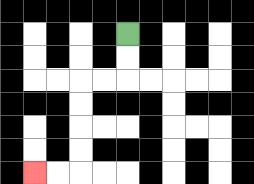{'start': '[5, 1]', 'end': '[1, 7]', 'path_directions': 'D,D,L,L,D,D,D,D,L,L', 'path_coordinates': '[[5, 1], [5, 2], [5, 3], [4, 3], [3, 3], [3, 4], [3, 5], [3, 6], [3, 7], [2, 7], [1, 7]]'}